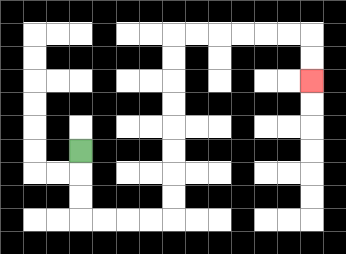{'start': '[3, 6]', 'end': '[13, 3]', 'path_directions': 'D,D,D,R,R,R,R,U,U,U,U,U,U,U,U,R,R,R,R,R,R,D,D', 'path_coordinates': '[[3, 6], [3, 7], [3, 8], [3, 9], [4, 9], [5, 9], [6, 9], [7, 9], [7, 8], [7, 7], [7, 6], [7, 5], [7, 4], [7, 3], [7, 2], [7, 1], [8, 1], [9, 1], [10, 1], [11, 1], [12, 1], [13, 1], [13, 2], [13, 3]]'}